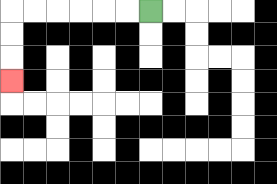{'start': '[6, 0]', 'end': '[0, 3]', 'path_directions': 'L,L,L,L,L,L,D,D,D', 'path_coordinates': '[[6, 0], [5, 0], [4, 0], [3, 0], [2, 0], [1, 0], [0, 0], [0, 1], [0, 2], [0, 3]]'}